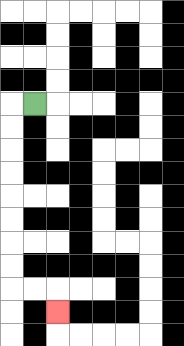{'start': '[1, 4]', 'end': '[2, 13]', 'path_directions': 'L,D,D,D,D,D,D,D,D,R,R,D', 'path_coordinates': '[[1, 4], [0, 4], [0, 5], [0, 6], [0, 7], [0, 8], [0, 9], [0, 10], [0, 11], [0, 12], [1, 12], [2, 12], [2, 13]]'}